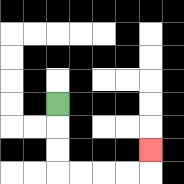{'start': '[2, 4]', 'end': '[6, 6]', 'path_directions': 'D,D,D,R,R,R,R,U', 'path_coordinates': '[[2, 4], [2, 5], [2, 6], [2, 7], [3, 7], [4, 7], [5, 7], [6, 7], [6, 6]]'}